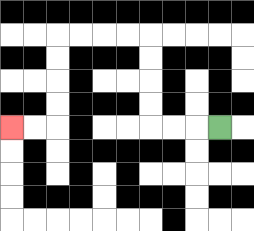{'start': '[9, 5]', 'end': '[0, 5]', 'path_directions': 'L,L,L,U,U,U,U,L,L,L,L,D,D,D,D,L,L', 'path_coordinates': '[[9, 5], [8, 5], [7, 5], [6, 5], [6, 4], [6, 3], [6, 2], [6, 1], [5, 1], [4, 1], [3, 1], [2, 1], [2, 2], [2, 3], [2, 4], [2, 5], [1, 5], [0, 5]]'}